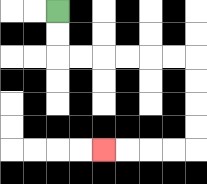{'start': '[2, 0]', 'end': '[4, 6]', 'path_directions': 'D,D,R,R,R,R,R,R,D,D,D,D,L,L,L,L', 'path_coordinates': '[[2, 0], [2, 1], [2, 2], [3, 2], [4, 2], [5, 2], [6, 2], [7, 2], [8, 2], [8, 3], [8, 4], [8, 5], [8, 6], [7, 6], [6, 6], [5, 6], [4, 6]]'}